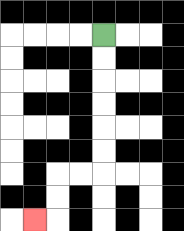{'start': '[4, 1]', 'end': '[1, 9]', 'path_directions': 'D,D,D,D,D,D,L,L,D,D,L', 'path_coordinates': '[[4, 1], [4, 2], [4, 3], [4, 4], [4, 5], [4, 6], [4, 7], [3, 7], [2, 7], [2, 8], [2, 9], [1, 9]]'}